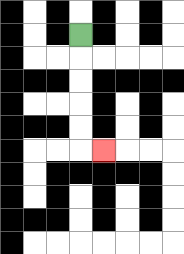{'start': '[3, 1]', 'end': '[4, 6]', 'path_directions': 'D,D,D,D,D,R', 'path_coordinates': '[[3, 1], [3, 2], [3, 3], [3, 4], [3, 5], [3, 6], [4, 6]]'}